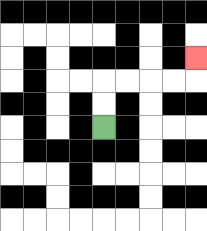{'start': '[4, 5]', 'end': '[8, 2]', 'path_directions': 'U,U,R,R,R,R,U', 'path_coordinates': '[[4, 5], [4, 4], [4, 3], [5, 3], [6, 3], [7, 3], [8, 3], [8, 2]]'}